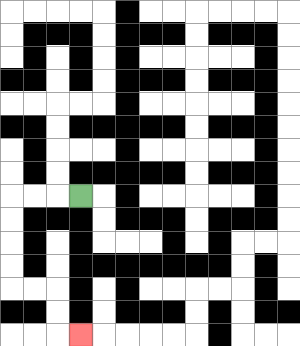{'start': '[3, 8]', 'end': '[3, 14]', 'path_directions': 'L,L,L,D,D,D,D,R,R,D,D,R', 'path_coordinates': '[[3, 8], [2, 8], [1, 8], [0, 8], [0, 9], [0, 10], [0, 11], [0, 12], [1, 12], [2, 12], [2, 13], [2, 14], [3, 14]]'}